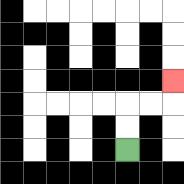{'start': '[5, 6]', 'end': '[7, 3]', 'path_directions': 'U,U,R,R,U', 'path_coordinates': '[[5, 6], [5, 5], [5, 4], [6, 4], [7, 4], [7, 3]]'}